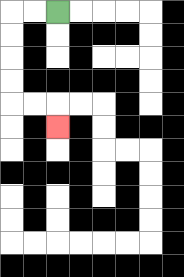{'start': '[2, 0]', 'end': '[2, 5]', 'path_directions': 'L,L,D,D,D,D,R,R,D', 'path_coordinates': '[[2, 0], [1, 0], [0, 0], [0, 1], [0, 2], [0, 3], [0, 4], [1, 4], [2, 4], [2, 5]]'}